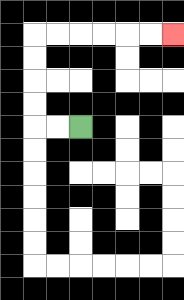{'start': '[3, 5]', 'end': '[7, 1]', 'path_directions': 'L,L,U,U,U,U,R,R,R,R,R,R', 'path_coordinates': '[[3, 5], [2, 5], [1, 5], [1, 4], [1, 3], [1, 2], [1, 1], [2, 1], [3, 1], [4, 1], [5, 1], [6, 1], [7, 1]]'}